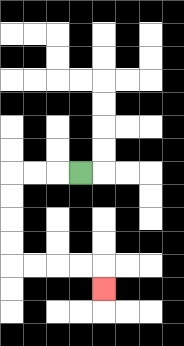{'start': '[3, 7]', 'end': '[4, 12]', 'path_directions': 'L,L,L,D,D,D,D,R,R,R,R,D', 'path_coordinates': '[[3, 7], [2, 7], [1, 7], [0, 7], [0, 8], [0, 9], [0, 10], [0, 11], [1, 11], [2, 11], [3, 11], [4, 11], [4, 12]]'}